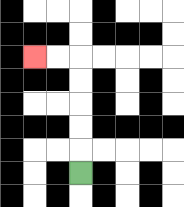{'start': '[3, 7]', 'end': '[1, 2]', 'path_directions': 'U,U,U,U,U,L,L', 'path_coordinates': '[[3, 7], [3, 6], [3, 5], [3, 4], [3, 3], [3, 2], [2, 2], [1, 2]]'}